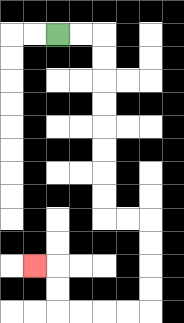{'start': '[2, 1]', 'end': '[1, 11]', 'path_directions': 'R,R,D,D,D,D,D,D,D,D,R,R,D,D,D,D,L,L,L,L,U,U,L', 'path_coordinates': '[[2, 1], [3, 1], [4, 1], [4, 2], [4, 3], [4, 4], [4, 5], [4, 6], [4, 7], [4, 8], [4, 9], [5, 9], [6, 9], [6, 10], [6, 11], [6, 12], [6, 13], [5, 13], [4, 13], [3, 13], [2, 13], [2, 12], [2, 11], [1, 11]]'}